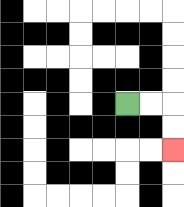{'start': '[5, 4]', 'end': '[7, 6]', 'path_directions': 'R,R,D,D', 'path_coordinates': '[[5, 4], [6, 4], [7, 4], [7, 5], [7, 6]]'}